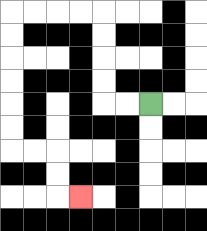{'start': '[6, 4]', 'end': '[3, 8]', 'path_directions': 'L,L,U,U,U,U,L,L,L,L,D,D,D,D,D,D,R,R,D,D,R', 'path_coordinates': '[[6, 4], [5, 4], [4, 4], [4, 3], [4, 2], [4, 1], [4, 0], [3, 0], [2, 0], [1, 0], [0, 0], [0, 1], [0, 2], [0, 3], [0, 4], [0, 5], [0, 6], [1, 6], [2, 6], [2, 7], [2, 8], [3, 8]]'}